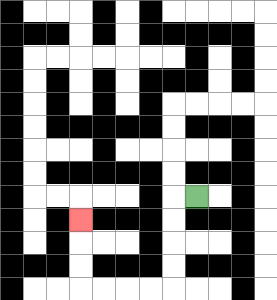{'start': '[8, 8]', 'end': '[3, 9]', 'path_directions': 'L,D,D,D,D,L,L,L,L,U,U,U', 'path_coordinates': '[[8, 8], [7, 8], [7, 9], [7, 10], [7, 11], [7, 12], [6, 12], [5, 12], [4, 12], [3, 12], [3, 11], [3, 10], [3, 9]]'}